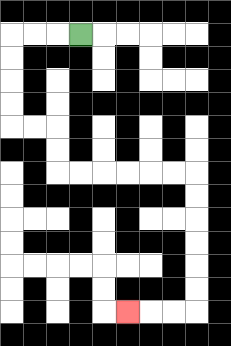{'start': '[3, 1]', 'end': '[5, 13]', 'path_directions': 'L,L,L,D,D,D,D,R,R,D,D,R,R,R,R,R,R,D,D,D,D,D,D,L,L,L', 'path_coordinates': '[[3, 1], [2, 1], [1, 1], [0, 1], [0, 2], [0, 3], [0, 4], [0, 5], [1, 5], [2, 5], [2, 6], [2, 7], [3, 7], [4, 7], [5, 7], [6, 7], [7, 7], [8, 7], [8, 8], [8, 9], [8, 10], [8, 11], [8, 12], [8, 13], [7, 13], [6, 13], [5, 13]]'}